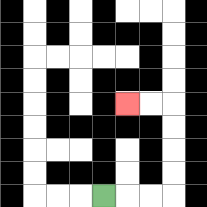{'start': '[4, 8]', 'end': '[5, 4]', 'path_directions': 'R,R,R,U,U,U,U,L,L', 'path_coordinates': '[[4, 8], [5, 8], [6, 8], [7, 8], [7, 7], [7, 6], [7, 5], [7, 4], [6, 4], [5, 4]]'}